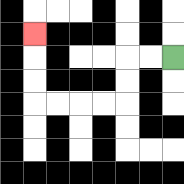{'start': '[7, 2]', 'end': '[1, 1]', 'path_directions': 'L,L,D,D,L,L,L,L,U,U,U', 'path_coordinates': '[[7, 2], [6, 2], [5, 2], [5, 3], [5, 4], [4, 4], [3, 4], [2, 4], [1, 4], [1, 3], [1, 2], [1, 1]]'}